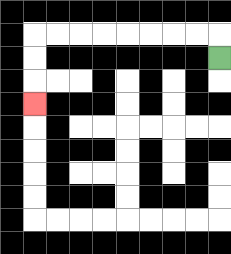{'start': '[9, 2]', 'end': '[1, 4]', 'path_directions': 'U,L,L,L,L,L,L,L,L,D,D,D', 'path_coordinates': '[[9, 2], [9, 1], [8, 1], [7, 1], [6, 1], [5, 1], [4, 1], [3, 1], [2, 1], [1, 1], [1, 2], [1, 3], [1, 4]]'}